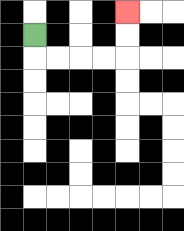{'start': '[1, 1]', 'end': '[5, 0]', 'path_directions': 'D,R,R,R,R,U,U', 'path_coordinates': '[[1, 1], [1, 2], [2, 2], [3, 2], [4, 2], [5, 2], [5, 1], [5, 0]]'}